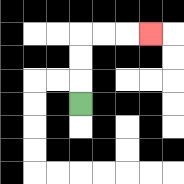{'start': '[3, 4]', 'end': '[6, 1]', 'path_directions': 'U,U,U,R,R,R', 'path_coordinates': '[[3, 4], [3, 3], [3, 2], [3, 1], [4, 1], [5, 1], [6, 1]]'}